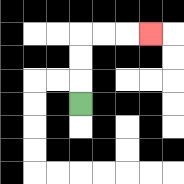{'start': '[3, 4]', 'end': '[6, 1]', 'path_directions': 'U,U,U,R,R,R', 'path_coordinates': '[[3, 4], [3, 3], [3, 2], [3, 1], [4, 1], [5, 1], [6, 1]]'}